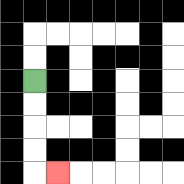{'start': '[1, 3]', 'end': '[2, 7]', 'path_directions': 'D,D,D,D,R', 'path_coordinates': '[[1, 3], [1, 4], [1, 5], [1, 6], [1, 7], [2, 7]]'}